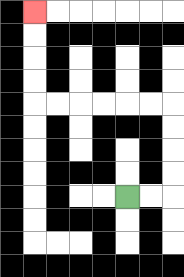{'start': '[5, 8]', 'end': '[1, 0]', 'path_directions': 'R,R,U,U,U,U,L,L,L,L,L,L,U,U,U,U', 'path_coordinates': '[[5, 8], [6, 8], [7, 8], [7, 7], [7, 6], [7, 5], [7, 4], [6, 4], [5, 4], [4, 4], [3, 4], [2, 4], [1, 4], [1, 3], [1, 2], [1, 1], [1, 0]]'}